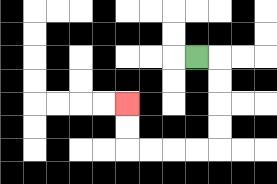{'start': '[8, 2]', 'end': '[5, 4]', 'path_directions': 'R,D,D,D,D,L,L,L,L,U,U', 'path_coordinates': '[[8, 2], [9, 2], [9, 3], [9, 4], [9, 5], [9, 6], [8, 6], [7, 6], [6, 6], [5, 6], [5, 5], [5, 4]]'}